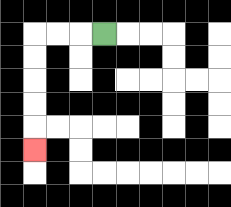{'start': '[4, 1]', 'end': '[1, 6]', 'path_directions': 'L,L,L,D,D,D,D,D', 'path_coordinates': '[[4, 1], [3, 1], [2, 1], [1, 1], [1, 2], [1, 3], [1, 4], [1, 5], [1, 6]]'}